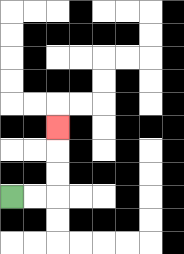{'start': '[0, 8]', 'end': '[2, 5]', 'path_directions': 'R,R,U,U,U', 'path_coordinates': '[[0, 8], [1, 8], [2, 8], [2, 7], [2, 6], [2, 5]]'}